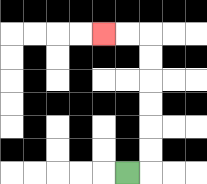{'start': '[5, 7]', 'end': '[4, 1]', 'path_directions': 'R,U,U,U,U,U,U,L,L', 'path_coordinates': '[[5, 7], [6, 7], [6, 6], [6, 5], [6, 4], [6, 3], [6, 2], [6, 1], [5, 1], [4, 1]]'}